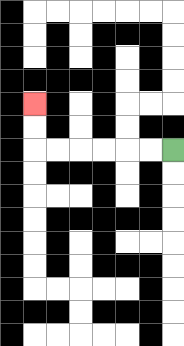{'start': '[7, 6]', 'end': '[1, 4]', 'path_directions': 'L,L,L,L,L,L,U,U', 'path_coordinates': '[[7, 6], [6, 6], [5, 6], [4, 6], [3, 6], [2, 6], [1, 6], [1, 5], [1, 4]]'}